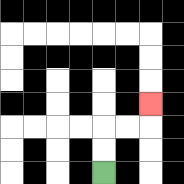{'start': '[4, 7]', 'end': '[6, 4]', 'path_directions': 'U,U,R,R,U', 'path_coordinates': '[[4, 7], [4, 6], [4, 5], [5, 5], [6, 5], [6, 4]]'}